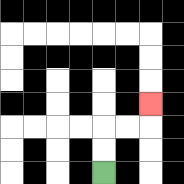{'start': '[4, 7]', 'end': '[6, 4]', 'path_directions': 'U,U,R,R,U', 'path_coordinates': '[[4, 7], [4, 6], [4, 5], [5, 5], [6, 5], [6, 4]]'}